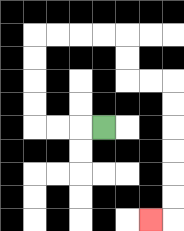{'start': '[4, 5]', 'end': '[6, 9]', 'path_directions': 'L,L,L,U,U,U,U,R,R,R,R,D,D,R,R,D,D,D,D,D,D,L', 'path_coordinates': '[[4, 5], [3, 5], [2, 5], [1, 5], [1, 4], [1, 3], [1, 2], [1, 1], [2, 1], [3, 1], [4, 1], [5, 1], [5, 2], [5, 3], [6, 3], [7, 3], [7, 4], [7, 5], [7, 6], [7, 7], [7, 8], [7, 9], [6, 9]]'}